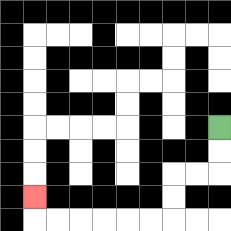{'start': '[9, 5]', 'end': '[1, 8]', 'path_directions': 'D,D,L,L,D,D,L,L,L,L,L,L,U', 'path_coordinates': '[[9, 5], [9, 6], [9, 7], [8, 7], [7, 7], [7, 8], [7, 9], [6, 9], [5, 9], [4, 9], [3, 9], [2, 9], [1, 9], [1, 8]]'}